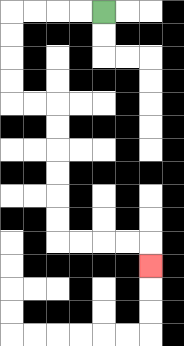{'start': '[4, 0]', 'end': '[6, 11]', 'path_directions': 'L,L,L,L,D,D,D,D,R,R,D,D,D,D,D,D,R,R,R,R,D', 'path_coordinates': '[[4, 0], [3, 0], [2, 0], [1, 0], [0, 0], [0, 1], [0, 2], [0, 3], [0, 4], [1, 4], [2, 4], [2, 5], [2, 6], [2, 7], [2, 8], [2, 9], [2, 10], [3, 10], [4, 10], [5, 10], [6, 10], [6, 11]]'}